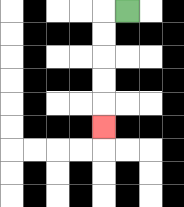{'start': '[5, 0]', 'end': '[4, 5]', 'path_directions': 'L,D,D,D,D,D', 'path_coordinates': '[[5, 0], [4, 0], [4, 1], [4, 2], [4, 3], [4, 4], [4, 5]]'}